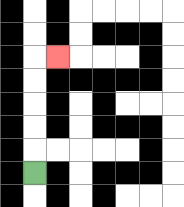{'start': '[1, 7]', 'end': '[2, 2]', 'path_directions': 'U,U,U,U,U,R', 'path_coordinates': '[[1, 7], [1, 6], [1, 5], [1, 4], [1, 3], [1, 2], [2, 2]]'}